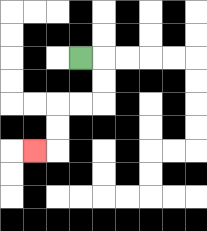{'start': '[3, 2]', 'end': '[1, 6]', 'path_directions': 'R,D,D,L,L,D,D,L', 'path_coordinates': '[[3, 2], [4, 2], [4, 3], [4, 4], [3, 4], [2, 4], [2, 5], [2, 6], [1, 6]]'}